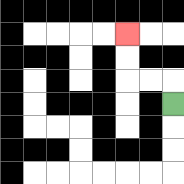{'start': '[7, 4]', 'end': '[5, 1]', 'path_directions': 'U,L,L,U,U', 'path_coordinates': '[[7, 4], [7, 3], [6, 3], [5, 3], [5, 2], [5, 1]]'}